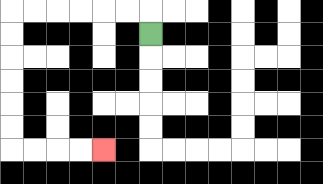{'start': '[6, 1]', 'end': '[4, 6]', 'path_directions': 'U,L,L,L,L,L,L,D,D,D,D,D,D,R,R,R,R', 'path_coordinates': '[[6, 1], [6, 0], [5, 0], [4, 0], [3, 0], [2, 0], [1, 0], [0, 0], [0, 1], [0, 2], [0, 3], [0, 4], [0, 5], [0, 6], [1, 6], [2, 6], [3, 6], [4, 6]]'}